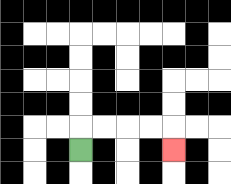{'start': '[3, 6]', 'end': '[7, 6]', 'path_directions': 'U,R,R,R,R,D', 'path_coordinates': '[[3, 6], [3, 5], [4, 5], [5, 5], [6, 5], [7, 5], [7, 6]]'}